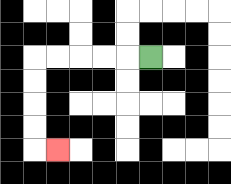{'start': '[6, 2]', 'end': '[2, 6]', 'path_directions': 'L,L,L,L,L,D,D,D,D,R', 'path_coordinates': '[[6, 2], [5, 2], [4, 2], [3, 2], [2, 2], [1, 2], [1, 3], [1, 4], [1, 5], [1, 6], [2, 6]]'}